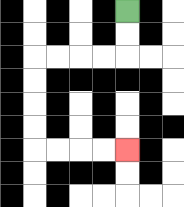{'start': '[5, 0]', 'end': '[5, 6]', 'path_directions': 'D,D,L,L,L,L,D,D,D,D,R,R,R,R', 'path_coordinates': '[[5, 0], [5, 1], [5, 2], [4, 2], [3, 2], [2, 2], [1, 2], [1, 3], [1, 4], [1, 5], [1, 6], [2, 6], [3, 6], [4, 6], [5, 6]]'}